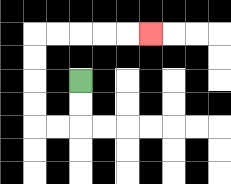{'start': '[3, 3]', 'end': '[6, 1]', 'path_directions': 'D,D,L,L,U,U,U,U,R,R,R,R,R', 'path_coordinates': '[[3, 3], [3, 4], [3, 5], [2, 5], [1, 5], [1, 4], [1, 3], [1, 2], [1, 1], [2, 1], [3, 1], [4, 1], [5, 1], [6, 1]]'}